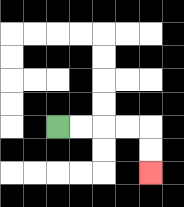{'start': '[2, 5]', 'end': '[6, 7]', 'path_directions': 'R,R,R,R,D,D', 'path_coordinates': '[[2, 5], [3, 5], [4, 5], [5, 5], [6, 5], [6, 6], [6, 7]]'}